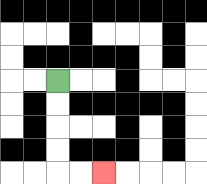{'start': '[2, 3]', 'end': '[4, 7]', 'path_directions': 'D,D,D,D,R,R', 'path_coordinates': '[[2, 3], [2, 4], [2, 5], [2, 6], [2, 7], [3, 7], [4, 7]]'}